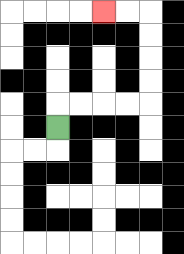{'start': '[2, 5]', 'end': '[4, 0]', 'path_directions': 'U,R,R,R,R,U,U,U,U,L,L', 'path_coordinates': '[[2, 5], [2, 4], [3, 4], [4, 4], [5, 4], [6, 4], [6, 3], [6, 2], [6, 1], [6, 0], [5, 0], [4, 0]]'}